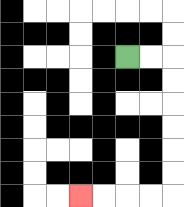{'start': '[5, 2]', 'end': '[3, 8]', 'path_directions': 'R,R,D,D,D,D,D,D,L,L,L,L', 'path_coordinates': '[[5, 2], [6, 2], [7, 2], [7, 3], [7, 4], [7, 5], [7, 6], [7, 7], [7, 8], [6, 8], [5, 8], [4, 8], [3, 8]]'}